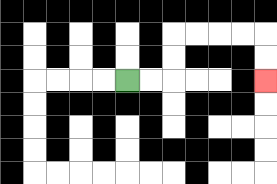{'start': '[5, 3]', 'end': '[11, 3]', 'path_directions': 'R,R,U,U,R,R,R,R,D,D', 'path_coordinates': '[[5, 3], [6, 3], [7, 3], [7, 2], [7, 1], [8, 1], [9, 1], [10, 1], [11, 1], [11, 2], [11, 3]]'}